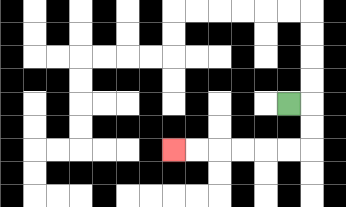{'start': '[12, 4]', 'end': '[7, 6]', 'path_directions': 'R,D,D,L,L,L,L,L,L', 'path_coordinates': '[[12, 4], [13, 4], [13, 5], [13, 6], [12, 6], [11, 6], [10, 6], [9, 6], [8, 6], [7, 6]]'}